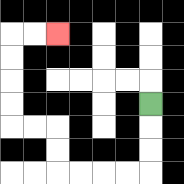{'start': '[6, 4]', 'end': '[2, 1]', 'path_directions': 'D,D,D,L,L,L,L,U,U,L,L,U,U,U,U,R,R', 'path_coordinates': '[[6, 4], [6, 5], [6, 6], [6, 7], [5, 7], [4, 7], [3, 7], [2, 7], [2, 6], [2, 5], [1, 5], [0, 5], [0, 4], [0, 3], [0, 2], [0, 1], [1, 1], [2, 1]]'}